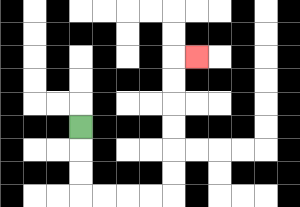{'start': '[3, 5]', 'end': '[8, 2]', 'path_directions': 'D,D,D,R,R,R,R,U,U,U,U,U,U,R', 'path_coordinates': '[[3, 5], [3, 6], [3, 7], [3, 8], [4, 8], [5, 8], [6, 8], [7, 8], [7, 7], [7, 6], [7, 5], [7, 4], [7, 3], [7, 2], [8, 2]]'}